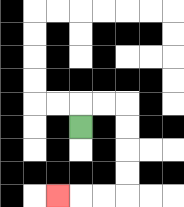{'start': '[3, 5]', 'end': '[2, 8]', 'path_directions': 'U,R,R,D,D,D,D,L,L,L', 'path_coordinates': '[[3, 5], [3, 4], [4, 4], [5, 4], [5, 5], [5, 6], [5, 7], [5, 8], [4, 8], [3, 8], [2, 8]]'}